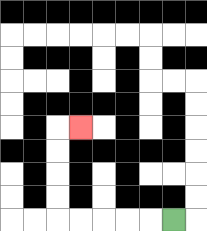{'start': '[7, 9]', 'end': '[3, 5]', 'path_directions': 'L,L,L,L,L,U,U,U,U,R', 'path_coordinates': '[[7, 9], [6, 9], [5, 9], [4, 9], [3, 9], [2, 9], [2, 8], [2, 7], [2, 6], [2, 5], [3, 5]]'}